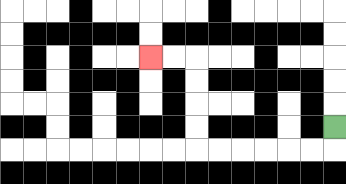{'start': '[14, 5]', 'end': '[6, 2]', 'path_directions': 'D,L,L,L,L,L,L,U,U,U,U,L,L', 'path_coordinates': '[[14, 5], [14, 6], [13, 6], [12, 6], [11, 6], [10, 6], [9, 6], [8, 6], [8, 5], [8, 4], [8, 3], [8, 2], [7, 2], [6, 2]]'}